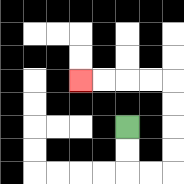{'start': '[5, 5]', 'end': '[3, 3]', 'path_directions': 'D,D,R,R,U,U,U,U,L,L,L,L', 'path_coordinates': '[[5, 5], [5, 6], [5, 7], [6, 7], [7, 7], [7, 6], [7, 5], [7, 4], [7, 3], [6, 3], [5, 3], [4, 3], [3, 3]]'}